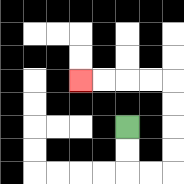{'start': '[5, 5]', 'end': '[3, 3]', 'path_directions': 'D,D,R,R,U,U,U,U,L,L,L,L', 'path_coordinates': '[[5, 5], [5, 6], [5, 7], [6, 7], [7, 7], [7, 6], [7, 5], [7, 4], [7, 3], [6, 3], [5, 3], [4, 3], [3, 3]]'}